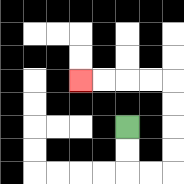{'start': '[5, 5]', 'end': '[3, 3]', 'path_directions': 'D,D,R,R,U,U,U,U,L,L,L,L', 'path_coordinates': '[[5, 5], [5, 6], [5, 7], [6, 7], [7, 7], [7, 6], [7, 5], [7, 4], [7, 3], [6, 3], [5, 3], [4, 3], [3, 3]]'}